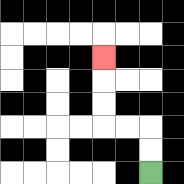{'start': '[6, 7]', 'end': '[4, 2]', 'path_directions': 'U,U,L,L,U,U,U', 'path_coordinates': '[[6, 7], [6, 6], [6, 5], [5, 5], [4, 5], [4, 4], [4, 3], [4, 2]]'}